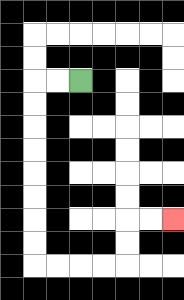{'start': '[3, 3]', 'end': '[7, 9]', 'path_directions': 'L,L,D,D,D,D,D,D,D,D,R,R,R,R,U,U,R,R', 'path_coordinates': '[[3, 3], [2, 3], [1, 3], [1, 4], [1, 5], [1, 6], [1, 7], [1, 8], [1, 9], [1, 10], [1, 11], [2, 11], [3, 11], [4, 11], [5, 11], [5, 10], [5, 9], [6, 9], [7, 9]]'}